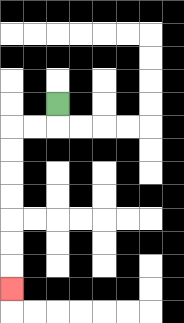{'start': '[2, 4]', 'end': '[0, 12]', 'path_directions': 'D,L,L,D,D,D,D,D,D,D', 'path_coordinates': '[[2, 4], [2, 5], [1, 5], [0, 5], [0, 6], [0, 7], [0, 8], [0, 9], [0, 10], [0, 11], [0, 12]]'}